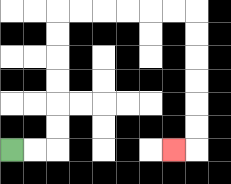{'start': '[0, 6]', 'end': '[7, 6]', 'path_directions': 'R,R,U,U,U,U,U,U,R,R,R,R,R,R,D,D,D,D,D,D,L', 'path_coordinates': '[[0, 6], [1, 6], [2, 6], [2, 5], [2, 4], [2, 3], [2, 2], [2, 1], [2, 0], [3, 0], [4, 0], [5, 0], [6, 0], [7, 0], [8, 0], [8, 1], [8, 2], [8, 3], [8, 4], [8, 5], [8, 6], [7, 6]]'}